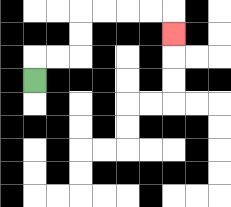{'start': '[1, 3]', 'end': '[7, 1]', 'path_directions': 'U,R,R,U,U,R,R,R,R,D', 'path_coordinates': '[[1, 3], [1, 2], [2, 2], [3, 2], [3, 1], [3, 0], [4, 0], [5, 0], [6, 0], [7, 0], [7, 1]]'}